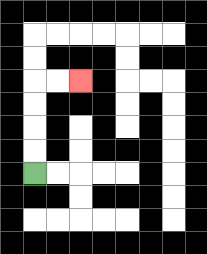{'start': '[1, 7]', 'end': '[3, 3]', 'path_directions': 'U,U,U,U,R,R', 'path_coordinates': '[[1, 7], [1, 6], [1, 5], [1, 4], [1, 3], [2, 3], [3, 3]]'}